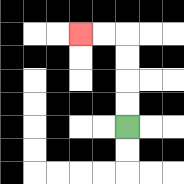{'start': '[5, 5]', 'end': '[3, 1]', 'path_directions': 'U,U,U,U,L,L', 'path_coordinates': '[[5, 5], [5, 4], [5, 3], [5, 2], [5, 1], [4, 1], [3, 1]]'}